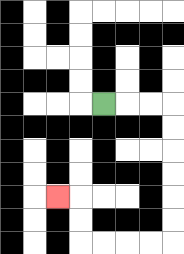{'start': '[4, 4]', 'end': '[2, 8]', 'path_directions': 'R,R,R,D,D,D,D,D,D,L,L,L,L,U,U,L', 'path_coordinates': '[[4, 4], [5, 4], [6, 4], [7, 4], [7, 5], [7, 6], [7, 7], [7, 8], [7, 9], [7, 10], [6, 10], [5, 10], [4, 10], [3, 10], [3, 9], [3, 8], [2, 8]]'}